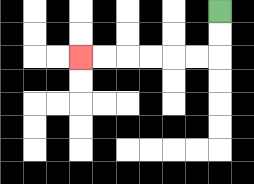{'start': '[9, 0]', 'end': '[3, 2]', 'path_directions': 'D,D,L,L,L,L,L,L', 'path_coordinates': '[[9, 0], [9, 1], [9, 2], [8, 2], [7, 2], [6, 2], [5, 2], [4, 2], [3, 2]]'}